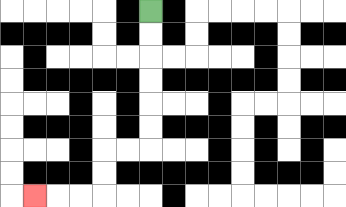{'start': '[6, 0]', 'end': '[1, 8]', 'path_directions': 'D,D,D,D,D,D,L,L,D,D,L,L,L', 'path_coordinates': '[[6, 0], [6, 1], [6, 2], [6, 3], [6, 4], [6, 5], [6, 6], [5, 6], [4, 6], [4, 7], [4, 8], [3, 8], [2, 8], [1, 8]]'}